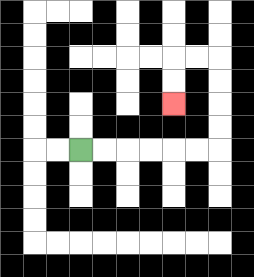{'start': '[3, 6]', 'end': '[7, 4]', 'path_directions': 'R,R,R,R,R,R,U,U,U,U,L,L,D,D', 'path_coordinates': '[[3, 6], [4, 6], [5, 6], [6, 6], [7, 6], [8, 6], [9, 6], [9, 5], [9, 4], [9, 3], [9, 2], [8, 2], [7, 2], [7, 3], [7, 4]]'}